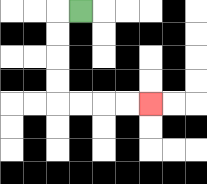{'start': '[3, 0]', 'end': '[6, 4]', 'path_directions': 'L,D,D,D,D,R,R,R,R', 'path_coordinates': '[[3, 0], [2, 0], [2, 1], [2, 2], [2, 3], [2, 4], [3, 4], [4, 4], [5, 4], [6, 4]]'}